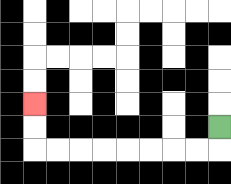{'start': '[9, 5]', 'end': '[1, 4]', 'path_directions': 'D,L,L,L,L,L,L,L,L,U,U', 'path_coordinates': '[[9, 5], [9, 6], [8, 6], [7, 6], [6, 6], [5, 6], [4, 6], [3, 6], [2, 6], [1, 6], [1, 5], [1, 4]]'}